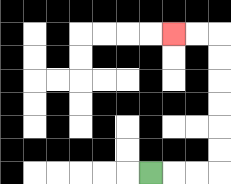{'start': '[6, 7]', 'end': '[7, 1]', 'path_directions': 'R,R,R,U,U,U,U,U,U,L,L', 'path_coordinates': '[[6, 7], [7, 7], [8, 7], [9, 7], [9, 6], [9, 5], [9, 4], [9, 3], [9, 2], [9, 1], [8, 1], [7, 1]]'}